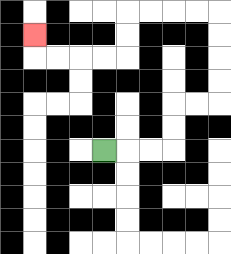{'start': '[4, 6]', 'end': '[1, 1]', 'path_directions': 'R,R,R,U,U,R,R,U,U,U,U,L,L,L,L,D,D,L,L,L,L,U', 'path_coordinates': '[[4, 6], [5, 6], [6, 6], [7, 6], [7, 5], [7, 4], [8, 4], [9, 4], [9, 3], [9, 2], [9, 1], [9, 0], [8, 0], [7, 0], [6, 0], [5, 0], [5, 1], [5, 2], [4, 2], [3, 2], [2, 2], [1, 2], [1, 1]]'}